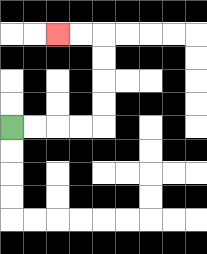{'start': '[0, 5]', 'end': '[2, 1]', 'path_directions': 'R,R,R,R,U,U,U,U,L,L', 'path_coordinates': '[[0, 5], [1, 5], [2, 5], [3, 5], [4, 5], [4, 4], [4, 3], [4, 2], [4, 1], [3, 1], [2, 1]]'}